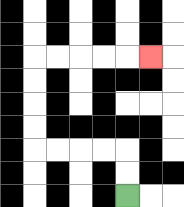{'start': '[5, 8]', 'end': '[6, 2]', 'path_directions': 'U,U,L,L,L,L,U,U,U,U,R,R,R,R,R', 'path_coordinates': '[[5, 8], [5, 7], [5, 6], [4, 6], [3, 6], [2, 6], [1, 6], [1, 5], [1, 4], [1, 3], [1, 2], [2, 2], [3, 2], [4, 2], [5, 2], [6, 2]]'}